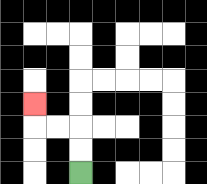{'start': '[3, 7]', 'end': '[1, 4]', 'path_directions': 'U,U,L,L,U', 'path_coordinates': '[[3, 7], [3, 6], [3, 5], [2, 5], [1, 5], [1, 4]]'}